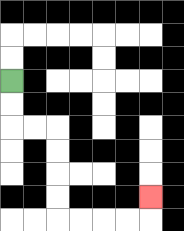{'start': '[0, 3]', 'end': '[6, 8]', 'path_directions': 'D,D,R,R,D,D,D,D,R,R,R,R,U', 'path_coordinates': '[[0, 3], [0, 4], [0, 5], [1, 5], [2, 5], [2, 6], [2, 7], [2, 8], [2, 9], [3, 9], [4, 9], [5, 9], [6, 9], [6, 8]]'}